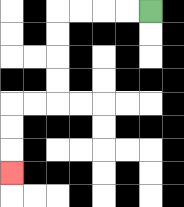{'start': '[6, 0]', 'end': '[0, 7]', 'path_directions': 'L,L,L,L,D,D,D,D,L,L,D,D,D', 'path_coordinates': '[[6, 0], [5, 0], [4, 0], [3, 0], [2, 0], [2, 1], [2, 2], [2, 3], [2, 4], [1, 4], [0, 4], [0, 5], [0, 6], [0, 7]]'}